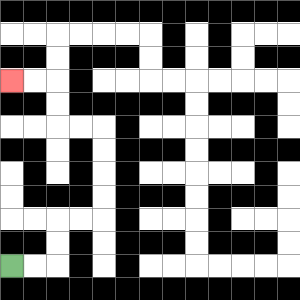{'start': '[0, 11]', 'end': '[0, 3]', 'path_directions': 'R,R,U,U,R,R,U,U,U,U,L,L,U,U,L,L', 'path_coordinates': '[[0, 11], [1, 11], [2, 11], [2, 10], [2, 9], [3, 9], [4, 9], [4, 8], [4, 7], [4, 6], [4, 5], [3, 5], [2, 5], [2, 4], [2, 3], [1, 3], [0, 3]]'}